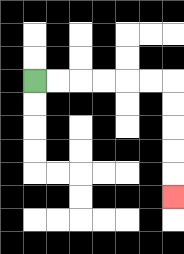{'start': '[1, 3]', 'end': '[7, 8]', 'path_directions': 'R,R,R,R,R,R,D,D,D,D,D', 'path_coordinates': '[[1, 3], [2, 3], [3, 3], [4, 3], [5, 3], [6, 3], [7, 3], [7, 4], [7, 5], [7, 6], [7, 7], [7, 8]]'}